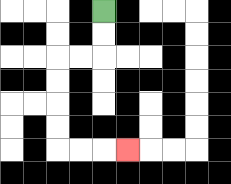{'start': '[4, 0]', 'end': '[5, 6]', 'path_directions': 'D,D,L,L,D,D,D,D,R,R,R', 'path_coordinates': '[[4, 0], [4, 1], [4, 2], [3, 2], [2, 2], [2, 3], [2, 4], [2, 5], [2, 6], [3, 6], [4, 6], [5, 6]]'}